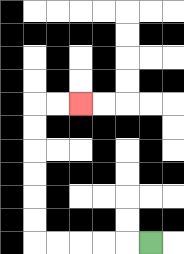{'start': '[6, 10]', 'end': '[3, 4]', 'path_directions': 'L,L,L,L,L,U,U,U,U,U,U,R,R', 'path_coordinates': '[[6, 10], [5, 10], [4, 10], [3, 10], [2, 10], [1, 10], [1, 9], [1, 8], [1, 7], [1, 6], [1, 5], [1, 4], [2, 4], [3, 4]]'}